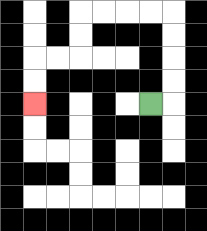{'start': '[6, 4]', 'end': '[1, 4]', 'path_directions': 'R,U,U,U,U,L,L,L,L,D,D,L,L,D,D', 'path_coordinates': '[[6, 4], [7, 4], [7, 3], [7, 2], [7, 1], [7, 0], [6, 0], [5, 0], [4, 0], [3, 0], [3, 1], [3, 2], [2, 2], [1, 2], [1, 3], [1, 4]]'}